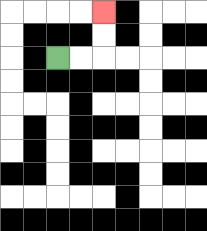{'start': '[2, 2]', 'end': '[4, 0]', 'path_directions': 'R,R,U,U', 'path_coordinates': '[[2, 2], [3, 2], [4, 2], [4, 1], [4, 0]]'}